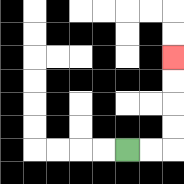{'start': '[5, 6]', 'end': '[7, 2]', 'path_directions': 'R,R,U,U,U,U', 'path_coordinates': '[[5, 6], [6, 6], [7, 6], [7, 5], [7, 4], [7, 3], [7, 2]]'}